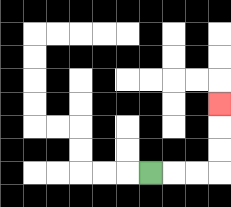{'start': '[6, 7]', 'end': '[9, 4]', 'path_directions': 'R,R,R,U,U,U', 'path_coordinates': '[[6, 7], [7, 7], [8, 7], [9, 7], [9, 6], [9, 5], [9, 4]]'}